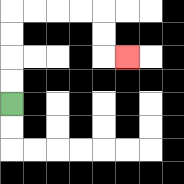{'start': '[0, 4]', 'end': '[5, 2]', 'path_directions': 'U,U,U,U,R,R,R,R,D,D,R', 'path_coordinates': '[[0, 4], [0, 3], [0, 2], [0, 1], [0, 0], [1, 0], [2, 0], [3, 0], [4, 0], [4, 1], [4, 2], [5, 2]]'}